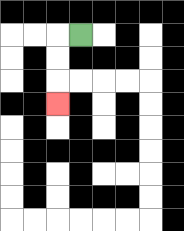{'start': '[3, 1]', 'end': '[2, 4]', 'path_directions': 'L,D,D,D', 'path_coordinates': '[[3, 1], [2, 1], [2, 2], [2, 3], [2, 4]]'}